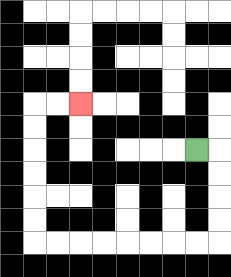{'start': '[8, 6]', 'end': '[3, 4]', 'path_directions': 'R,D,D,D,D,L,L,L,L,L,L,L,L,U,U,U,U,U,U,R,R', 'path_coordinates': '[[8, 6], [9, 6], [9, 7], [9, 8], [9, 9], [9, 10], [8, 10], [7, 10], [6, 10], [5, 10], [4, 10], [3, 10], [2, 10], [1, 10], [1, 9], [1, 8], [1, 7], [1, 6], [1, 5], [1, 4], [2, 4], [3, 4]]'}